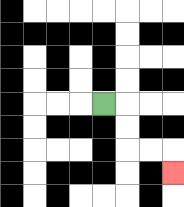{'start': '[4, 4]', 'end': '[7, 7]', 'path_directions': 'R,D,D,R,R,D', 'path_coordinates': '[[4, 4], [5, 4], [5, 5], [5, 6], [6, 6], [7, 6], [7, 7]]'}